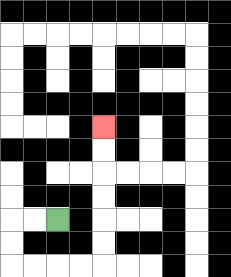{'start': '[2, 9]', 'end': '[4, 5]', 'path_directions': 'L,L,D,D,R,R,R,R,U,U,U,U,U,U', 'path_coordinates': '[[2, 9], [1, 9], [0, 9], [0, 10], [0, 11], [1, 11], [2, 11], [3, 11], [4, 11], [4, 10], [4, 9], [4, 8], [4, 7], [4, 6], [4, 5]]'}